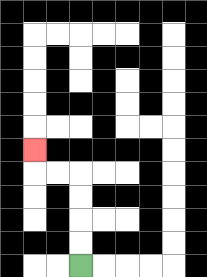{'start': '[3, 11]', 'end': '[1, 6]', 'path_directions': 'U,U,U,U,L,L,U', 'path_coordinates': '[[3, 11], [3, 10], [3, 9], [3, 8], [3, 7], [2, 7], [1, 7], [1, 6]]'}